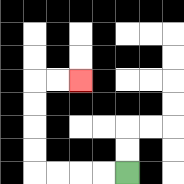{'start': '[5, 7]', 'end': '[3, 3]', 'path_directions': 'L,L,L,L,U,U,U,U,R,R', 'path_coordinates': '[[5, 7], [4, 7], [3, 7], [2, 7], [1, 7], [1, 6], [1, 5], [1, 4], [1, 3], [2, 3], [3, 3]]'}